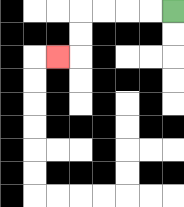{'start': '[7, 0]', 'end': '[2, 2]', 'path_directions': 'L,L,L,L,D,D,L', 'path_coordinates': '[[7, 0], [6, 0], [5, 0], [4, 0], [3, 0], [3, 1], [3, 2], [2, 2]]'}